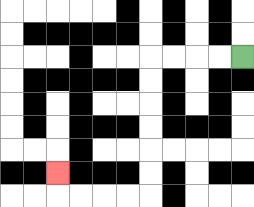{'start': '[10, 2]', 'end': '[2, 7]', 'path_directions': 'L,L,L,L,D,D,D,D,D,D,L,L,L,L,U', 'path_coordinates': '[[10, 2], [9, 2], [8, 2], [7, 2], [6, 2], [6, 3], [6, 4], [6, 5], [6, 6], [6, 7], [6, 8], [5, 8], [4, 8], [3, 8], [2, 8], [2, 7]]'}